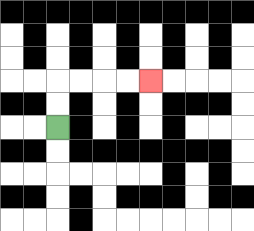{'start': '[2, 5]', 'end': '[6, 3]', 'path_directions': 'U,U,R,R,R,R', 'path_coordinates': '[[2, 5], [2, 4], [2, 3], [3, 3], [4, 3], [5, 3], [6, 3]]'}